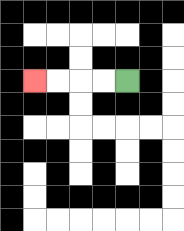{'start': '[5, 3]', 'end': '[1, 3]', 'path_directions': 'L,L,L,L', 'path_coordinates': '[[5, 3], [4, 3], [3, 3], [2, 3], [1, 3]]'}